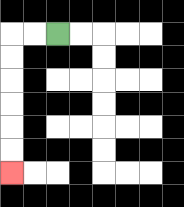{'start': '[2, 1]', 'end': '[0, 7]', 'path_directions': 'L,L,D,D,D,D,D,D', 'path_coordinates': '[[2, 1], [1, 1], [0, 1], [0, 2], [0, 3], [0, 4], [0, 5], [0, 6], [0, 7]]'}